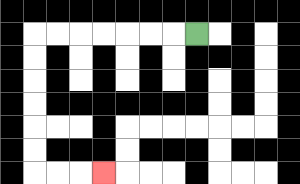{'start': '[8, 1]', 'end': '[4, 7]', 'path_directions': 'L,L,L,L,L,L,L,D,D,D,D,D,D,R,R,R', 'path_coordinates': '[[8, 1], [7, 1], [6, 1], [5, 1], [4, 1], [3, 1], [2, 1], [1, 1], [1, 2], [1, 3], [1, 4], [1, 5], [1, 6], [1, 7], [2, 7], [3, 7], [4, 7]]'}